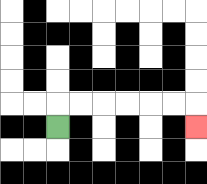{'start': '[2, 5]', 'end': '[8, 5]', 'path_directions': 'U,R,R,R,R,R,R,D', 'path_coordinates': '[[2, 5], [2, 4], [3, 4], [4, 4], [5, 4], [6, 4], [7, 4], [8, 4], [8, 5]]'}